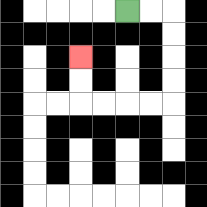{'start': '[5, 0]', 'end': '[3, 2]', 'path_directions': 'R,R,D,D,D,D,L,L,L,L,U,U', 'path_coordinates': '[[5, 0], [6, 0], [7, 0], [7, 1], [7, 2], [7, 3], [7, 4], [6, 4], [5, 4], [4, 4], [3, 4], [3, 3], [3, 2]]'}